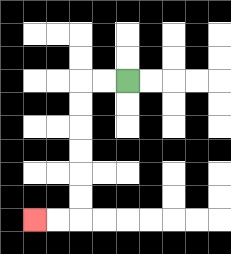{'start': '[5, 3]', 'end': '[1, 9]', 'path_directions': 'L,L,D,D,D,D,D,D,L,L', 'path_coordinates': '[[5, 3], [4, 3], [3, 3], [3, 4], [3, 5], [3, 6], [3, 7], [3, 8], [3, 9], [2, 9], [1, 9]]'}